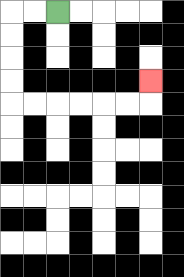{'start': '[2, 0]', 'end': '[6, 3]', 'path_directions': 'L,L,D,D,D,D,R,R,R,R,R,R,U', 'path_coordinates': '[[2, 0], [1, 0], [0, 0], [0, 1], [0, 2], [0, 3], [0, 4], [1, 4], [2, 4], [3, 4], [4, 4], [5, 4], [6, 4], [6, 3]]'}